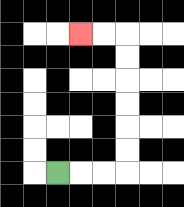{'start': '[2, 7]', 'end': '[3, 1]', 'path_directions': 'R,R,R,U,U,U,U,U,U,L,L', 'path_coordinates': '[[2, 7], [3, 7], [4, 7], [5, 7], [5, 6], [5, 5], [5, 4], [5, 3], [5, 2], [5, 1], [4, 1], [3, 1]]'}